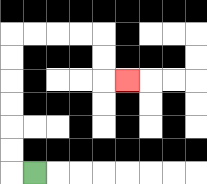{'start': '[1, 7]', 'end': '[5, 3]', 'path_directions': 'L,U,U,U,U,U,U,R,R,R,R,D,D,R', 'path_coordinates': '[[1, 7], [0, 7], [0, 6], [0, 5], [0, 4], [0, 3], [0, 2], [0, 1], [1, 1], [2, 1], [3, 1], [4, 1], [4, 2], [4, 3], [5, 3]]'}